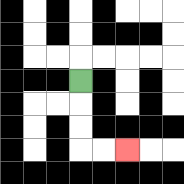{'start': '[3, 3]', 'end': '[5, 6]', 'path_directions': 'D,D,D,R,R', 'path_coordinates': '[[3, 3], [3, 4], [3, 5], [3, 6], [4, 6], [5, 6]]'}